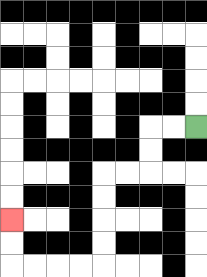{'start': '[8, 5]', 'end': '[0, 9]', 'path_directions': 'L,L,D,D,L,L,D,D,D,D,L,L,L,L,U,U', 'path_coordinates': '[[8, 5], [7, 5], [6, 5], [6, 6], [6, 7], [5, 7], [4, 7], [4, 8], [4, 9], [4, 10], [4, 11], [3, 11], [2, 11], [1, 11], [0, 11], [0, 10], [0, 9]]'}